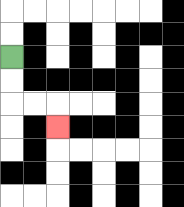{'start': '[0, 2]', 'end': '[2, 5]', 'path_directions': 'D,D,R,R,D', 'path_coordinates': '[[0, 2], [0, 3], [0, 4], [1, 4], [2, 4], [2, 5]]'}